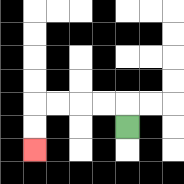{'start': '[5, 5]', 'end': '[1, 6]', 'path_directions': 'U,L,L,L,L,D,D', 'path_coordinates': '[[5, 5], [5, 4], [4, 4], [3, 4], [2, 4], [1, 4], [1, 5], [1, 6]]'}